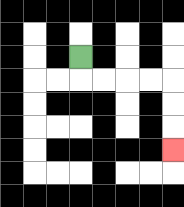{'start': '[3, 2]', 'end': '[7, 6]', 'path_directions': 'D,R,R,R,R,D,D,D', 'path_coordinates': '[[3, 2], [3, 3], [4, 3], [5, 3], [6, 3], [7, 3], [7, 4], [7, 5], [7, 6]]'}